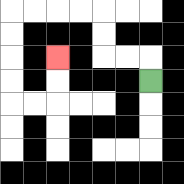{'start': '[6, 3]', 'end': '[2, 2]', 'path_directions': 'U,L,L,U,U,L,L,L,L,D,D,D,D,R,R,U,U', 'path_coordinates': '[[6, 3], [6, 2], [5, 2], [4, 2], [4, 1], [4, 0], [3, 0], [2, 0], [1, 0], [0, 0], [0, 1], [0, 2], [0, 3], [0, 4], [1, 4], [2, 4], [2, 3], [2, 2]]'}